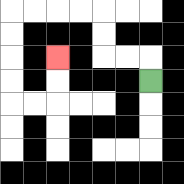{'start': '[6, 3]', 'end': '[2, 2]', 'path_directions': 'U,L,L,U,U,L,L,L,L,D,D,D,D,R,R,U,U', 'path_coordinates': '[[6, 3], [6, 2], [5, 2], [4, 2], [4, 1], [4, 0], [3, 0], [2, 0], [1, 0], [0, 0], [0, 1], [0, 2], [0, 3], [0, 4], [1, 4], [2, 4], [2, 3], [2, 2]]'}